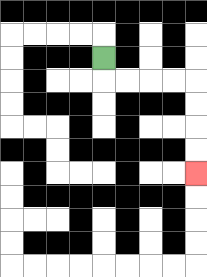{'start': '[4, 2]', 'end': '[8, 7]', 'path_directions': 'D,R,R,R,R,D,D,D,D', 'path_coordinates': '[[4, 2], [4, 3], [5, 3], [6, 3], [7, 3], [8, 3], [8, 4], [8, 5], [8, 6], [8, 7]]'}